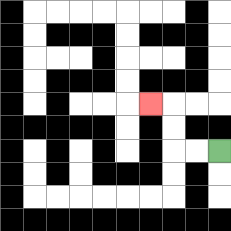{'start': '[9, 6]', 'end': '[6, 4]', 'path_directions': 'L,L,U,U,L', 'path_coordinates': '[[9, 6], [8, 6], [7, 6], [7, 5], [7, 4], [6, 4]]'}